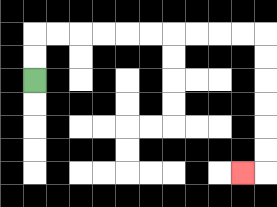{'start': '[1, 3]', 'end': '[10, 7]', 'path_directions': 'U,U,R,R,R,R,R,R,R,R,R,R,D,D,D,D,D,D,L', 'path_coordinates': '[[1, 3], [1, 2], [1, 1], [2, 1], [3, 1], [4, 1], [5, 1], [6, 1], [7, 1], [8, 1], [9, 1], [10, 1], [11, 1], [11, 2], [11, 3], [11, 4], [11, 5], [11, 6], [11, 7], [10, 7]]'}